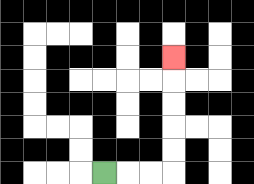{'start': '[4, 7]', 'end': '[7, 2]', 'path_directions': 'R,R,R,U,U,U,U,U', 'path_coordinates': '[[4, 7], [5, 7], [6, 7], [7, 7], [7, 6], [7, 5], [7, 4], [7, 3], [7, 2]]'}